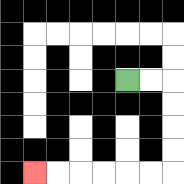{'start': '[5, 3]', 'end': '[1, 7]', 'path_directions': 'R,R,D,D,D,D,L,L,L,L,L,L', 'path_coordinates': '[[5, 3], [6, 3], [7, 3], [7, 4], [7, 5], [7, 6], [7, 7], [6, 7], [5, 7], [4, 7], [3, 7], [2, 7], [1, 7]]'}